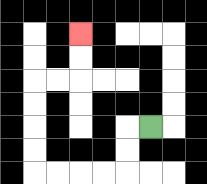{'start': '[6, 5]', 'end': '[3, 1]', 'path_directions': 'L,D,D,L,L,L,L,U,U,U,U,R,R,U,U', 'path_coordinates': '[[6, 5], [5, 5], [5, 6], [5, 7], [4, 7], [3, 7], [2, 7], [1, 7], [1, 6], [1, 5], [1, 4], [1, 3], [2, 3], [3, 3], [3, 2], [3, 1]]'}